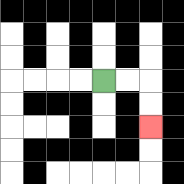{'start': '[4, 3]', 'end': '[6, 5]', 'path_directions': 'R,R,D,D', 'path_coordinates': '[[4, 3], [5, 3], [6, 3], [6, 4], [6, 5]]'}